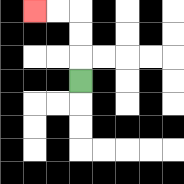{'start': '[3, 3]', 'end': '[1, 0]', 'path_directions': 'U,U,U,L,L', 'path_coordinates': '[[3, 3], [3, 2], [3, 1], [3, 0], [2, 0], [1, 0]]'}